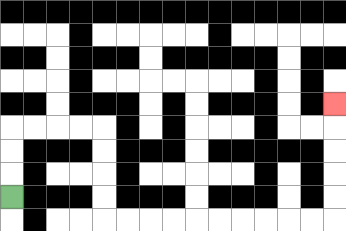{'start': '[0, 8]', 'end': '[14, 4]', 'path_directions': 'U,U,U,R,R,R,R,D,D,D,D,R,R,R,R,R,R,R,R,R,R,U,U,U,U,U', 'path_coordinates': '[[0, 8], [0, 7], [0, 6], [0, 5], [1, 5], [2, 5], [3, 5], [4, 5], [4, 6], [4, 7], [4, 8], [4, 9], [5, 9], [6, 9], [7, 9], [8, 9], [9, 9], [10, 9], [11, 9], [12, 9], [13, 9], [14, 9], [14, 8], [14, 7], [14, 6], [14, 5], [14, 4]]'}